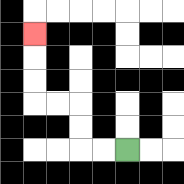{'start': '[5, 6]', 'end': '[1, 1]', 'path_directions': 'L,L,U,U,L,L,U,U,U', 'path_coordinates': '[[5, 6], [4, 6], [3, 6], [3, 5], [3, 4], [2, 4], [1, 4], [1, 3], [1, 2], [1, 1]]'}